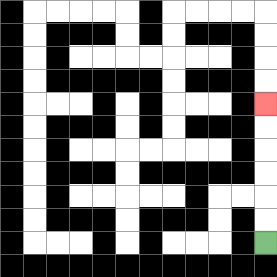{'start': '[11, 10]', 'end': '[11, 4]', 'path_directions': 'U,U,U,U,U,U', 'path_coordinates': '[[11, 10], [11, 9], [11, 8], [11, 7], [11, 6], [11, 5], [11, 4]]'}